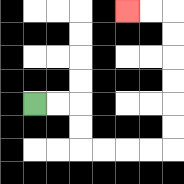{'start': '[1, 4]', 'end': '[5, 0]', 'path_directions': 'R,R,D,D,R,R,R,R,U,U,U,U,U,U,L,L', 'path_coordinates': '[[1, 4], [2, 4], [3, 4], [3, 5], [3, 6], [4, 6], [5, 6], [6, 6], [7, 6], [7, 5], [7, 4], [7, 3], [7, 2], [7, 1], [7, 0], [6, 0], [5, 0]]'}